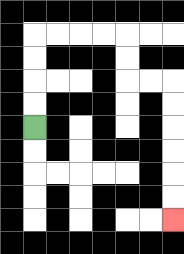{'start': '[1, 5]', 'end': '[7, 9]', 'path_directions': 'U,U,U,U,R,R,R,R,D,D,R,R,D,D,D,D,D,D', 'path_coordinates': '[[1, 5], [1, 4], [1, 3], [1, 2], [1, 1], [2, 1], [3, 1], [4, 1], [5, 1], [5, 2], [5, 3], [6, 3], [7, 3], [7, 4], [7, 5], [7, 6], [7, 7], [7, 8], [7, 9]]'}